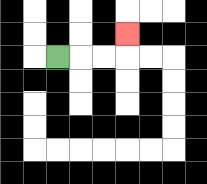{'start': '[2, 2]', 'end': '[5, 1]', 'path_directions': 'R,R,R,U', 'path_coordinates': '[[2, 2], [3, 2], [4, 2], [5, 2], [5, 1]]'}